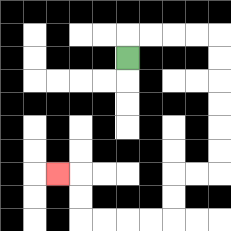{'start': '[5, 2]', 'end': '[2, 7]', 'path_directions': 'U,R,R,R,R,D,D,D,D,D,D,L,L,D,D,L,L,L,L,U,U,L', 'path_coordinates': '[[5, 2], [5, 1], [6, 1], [7, 1], [8, 1], [9, 1], [9, 2], [9, 3], [9, 4], [9, 5], [9, 6], [9, 7], [8, 7], [7, 7], [7, 8], [7, 9], [6, 9], [5, 9], [4, 9], [3, 9], [3, 8], [3, 7], [2, 7]]'}